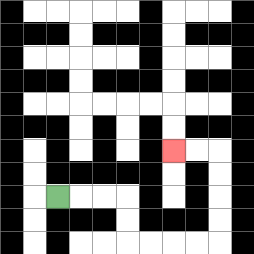{'start': '[2, 8]', 'end': '[7, 6]', 'path_directions': 'R,R,R,D,D,R,R,R,R,U,U,U,U,L,L', 'path_coordinates': '[[2, 8], [3, 8], [4, 8], [5, 8], [5, 9], [5, 10], [6, 10], [7, 10], [8, 10], [9, 10], [9, 9], [9, 8], [9, 7], [9, 6], [8, 6], [7, 6]]'}